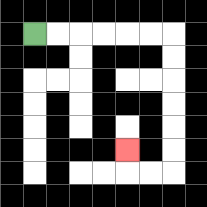{'start': '[1, 1]', 'end': '[5, 6]', 'path_directions': 'R,R,R,R,R,R,D,D,D,D,D,D,L,L,U', 'path_coordinates': '[[1, 1], [2, 1], [3, 1], [4, 1], [5, 1], [6, 1], [7, 1], [7, 2], [7, 3], [7, 4], [7, 5], [7, 6], [7, 7], [6, 7], [5, 7], [5, 6]]'}